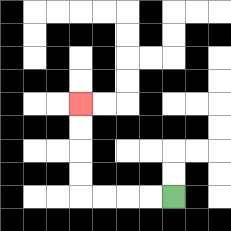{'start': '[7, 8]', 'end': '[3, 4]', 'path_directions': 'L,L,L,L,U,U,U,U', 'path_coordinates': '[[7, 8], [6, 8], [5, 8], [4, 8], [3, 8], [3, 7], [3, 6], [3, 5], [3, 4]]'}